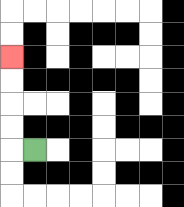{'start': '[1, 6]', 'end': '[0, 2]', 'path_directions': 'L,U,U,U,U', 'path_coordinates': '[[1, 6], [0, 6], [0, 5], [0, 4], [0, 3], [0, 2]]'}